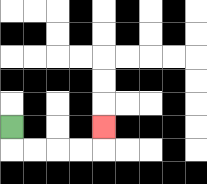{'start': '[0, 5]', 'end': '[4, 5]', 'path_directions': 'D,R,R,R,R,U', 'path_coordinates': '[[0, 5], [0, 6], [1, 6], [2, 6], [3, 6], [4, 6], [4, 5]]'}